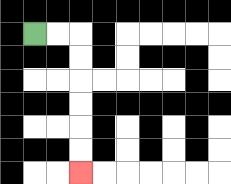{'start': '[1, 1]', 'end': '[3, 7]', 'path_directions': 'R,R,D,D,D,D,D,D', 'path_coordinates': '[[1, 1], [2, 1], [3, 1], [3, 2], [3, 3], [3, 4], [3, 5], [3, 6], [3, 7]]'}